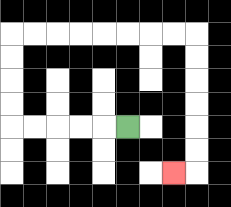{'start': '[5, 5]', 'end': '[7, 7]', 'path_directions': 'L,L,L,L,L,U,U,U,U,R,R,R,R,R,R,R,R,D,D,D,D,D,D,L', 'path_coordinates': '[[5, 5], [4, 5], [3, 5], [2, 5], [1, 5], [0, 5], [0, 4], [0, 3], [0, 2], [0, 1], [1, 1], [2, 1], [3, 1], [4, 1], [5, 1], [6, 1], [7, 1], [8, 1], [8, 2], [8, 3], [8, 4], [8, 5], [8, 6], [8, 7], [7, 7]]'}